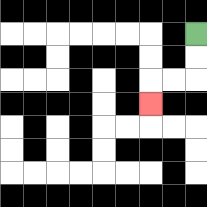{'start': '[8, 1]', 'end': '[6, 4]', 'path_directions': 'D,D,L,L,D', 'path_coordinates': '[[8, 1], [8, 2], [8, 3], [7, 3], [6, 3], [6, 4]]'}